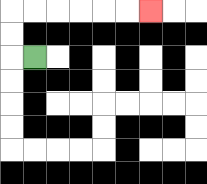{'start': '[1, 2]', 'end': '[6, 0]', 'path_directions': 'L,U,U,R,R,R,R,R,R', 'path_coordinates': '[[1, 2], [0, 2], [0, 1], [0, 0], [1, 0], [2, 0], [3, 0], [4, 0], [5, 0], [6, 0]]'}